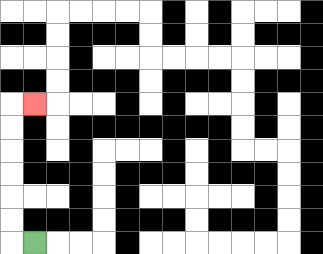{'start': '[1, 10]', 'end': '[1, 4]', 'path_directions': 'L,U,U,U,U,U,U,R', 'path_coordinates': '[[1, 10], [0, 10], [0, 9], [0, 8], [0, 7], [0, 6], [0, 5], [0, 4], [1, 4]]'}